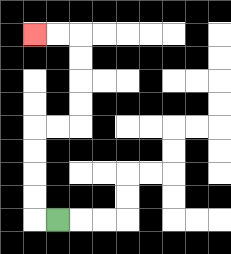{'start': '[2, 9]', 'end': '[1, 1]', 'path_directions': 'L,U,U,U,U,R,R,U,U,U,U,L,L', 'path_coordinates': '[[2, 9], [1, 9], [1, 8], [1, 7], [1, 6], [1, 5], [2, 5], [3, 5], [3, 4], [3, 3], [3, 2], [3, 1], [2, 1], [1, 1]]'}